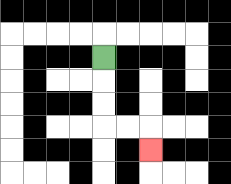{'start': '[4, 2]', 'end': '[6, 6]', 'path_directions': 'D,D,D,R,R,D', 'path_coordinates': '[[4, 2], [4, 3], [4, 4], [4, 5], [5, 5], [6, 5], [6, 6]]'}